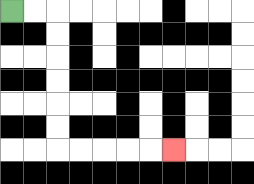{'start': '[0, 0]', 'end': '[7, 6]', 'path_directions': 'R,R,D,D,D,D,D,D,R,R,R,R,R', 'path_coordinates': '[[0, 0], [1, 0], [2, 0], [2, 1], [2, 2], [2, 3], [2, 4], [2, 5], [2, 6], [3, 6], [4, 6], [5, 6], [6, 6], [7, 6]]'}